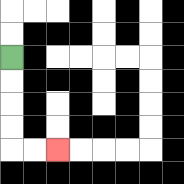{'start': '[0, 2]', 'end': '[2, 6]', 'path_directions': 'D,D,D,D,R,R', 'path_coordinates': '[[0, 2], [0, 3], [0, 4], [0, 5], [0, 6], [1, 6], [2, 6]]'}